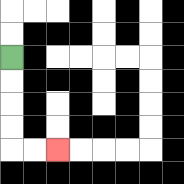{'start': '[0, 2]', 'end': '[2, 6]', 'path_directions': 'D,D,D,D,R,R', 'path_coordinates': '[[0, 2], [0, 3], [0, 4], [0, 5], [0, 6], [1, 6], [2, 6]]'}